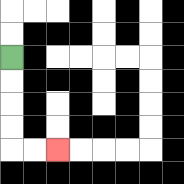{'start': '[0, 2]', 'end': '[2, 6]', 'path_directions': 'D,D,D,D,R,R', 'path_coordinates': '[[0, 2], [0, 3], [0, 4], [0, 5], [0, 6], [1, 6], [2, 6]]'}